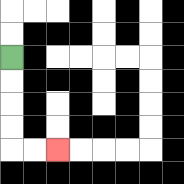{'start': '[0, 2]', 'end': '[2, 6]', 'path_directions': 'D,D,D,D,R,R', 'path_coordinates': '[[0, 2], [0, 3], [0, 4], [0, 5], [0, 6], [1, 6], [2, 6]]'}